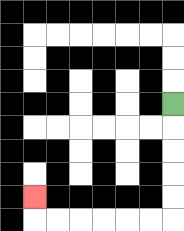{'start': '[7, 4]', 'end': '[1, 8]', 'path_directions': 'D,D,D,D,D,L,L,L,L,L,L,U', 'path_coordinates': '[[7, 4], [7, 5], [7, 6], [7, 7], [7, 8], [7, 9], [6, 9], [5, 9], [4, 9], [3, 9], [2, 9], [1, 9], [1, 8]]'}